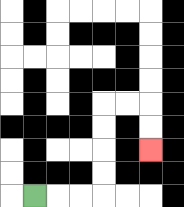{'start': '[1, 8]', 'end': '[6, 6]', 'path_directions': 'R,R,R,U,U,U,U,R,R,D,D', 'path_coordinates': '[[1, 8], [2, 8], [3, 8], [4, 8], [4, 7], [4, 6], [4, 5], [4, 4], [5, 4], [6, 4], [6, 5], [6, 6]]'}